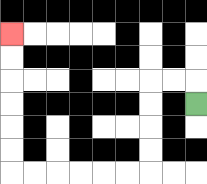{'start': '[8, 4]', 'end': '[0, 1]', 'path_directions': 'U,L,L,D,D,D,D,L,L,L,L,L,L,U,U,U,U,U,U', 'path_coordinates': '[[8, 4], [8, 3], [7, 3], [6, 3], [6, 4], [6, 5], [6, 6], [6, 7], [5, 7], [4, 7], [3, 7], [2, 7], [1, 7], [0, 7], [0, 6], [0, 5], [0, 4], [0, 3], [0, 2], [0, 1]]'}